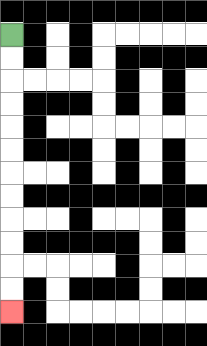{'start': '[0, 1]', 'end': '[0, 13]', 'path_directions': 'D,D,D,D,D,D,D,D,D,D,D,D', 'path_coordinates': '[[0, 1], [0, 2], [0, 3], [0, 4], [0, 5], [0, 6], [0, 7], [0, 8], [0, 9], [0, 10], [0, 11], [0, 12], [0, 13]]'}